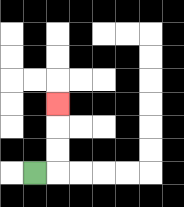{'start': '[1, 7]', 'end': '[2, 4]', 'path_directions': 'R,U,U,U', 'path_coordinates': '[[1, 7], [2, 7], [2, 6], [2, 5], [2, 4]]'}